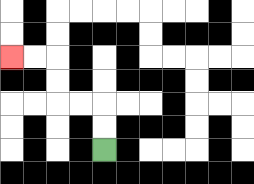{'start': '[4, 6]', 'end': '[0, 2]', 'path_directions': 'U,U,L,L,U,U,L,L', 'path_coordinates': '[[4, 6], [4, 5], [4, 4], [3, 4], [2, 4], [2, 3], [2, 2], [1, 2], [0, 2]]'}